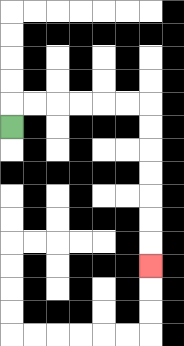{'start': '[0, 5]', 'end': '[6, 11]', 'path_directions': 'U,R,R,R,R,R,R,D,D,D,D,D,D,D', 'path_coordinates': '[[0, 5], [0, 4], [1, 4], [2, 4], [3, 4], [4, 4], [5, 4], [6, 4], [6, 5], [6, 6], [6, 7], [6, 8], [6, 9], [6, 10], [6, 11]]'}